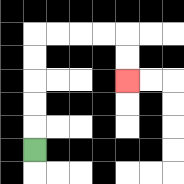{'start': '[1, 6]', 'end': '[5, 3]', 'path_directions': 'U,U,U,U,U,R,R,R,R,D,D', 'path_coordinates': '[[1, 6], [1, 5], [1, 4], [1, 3], [1, 2], [1, 1], [2, 1], [3, 1], [4, 1], [5, 1], [5, 2], [5, 3]]'}